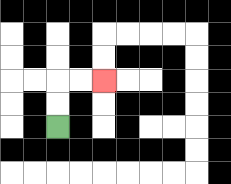{'start': '[2, 5]', 'end': '[4, 3]', 'path_directions': 'U,U,R,R', 'path_coordinates': '[[2, 5], [2, 4], [2, 3], [3, 3], [4, 3]]'}